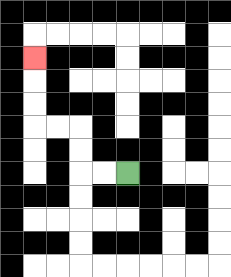{'start': '[5, 7]', 'end': '[1, 2]', 'path_directions': 'L,L,U,U,L,L,U,U,U', 'path_coordinates': '[[5, 7], [4, 7], [3, 7], [3, 6], [3, 5], [2, 5], [1, 5], [1, 4], [1, 3], [1, 2]]'}